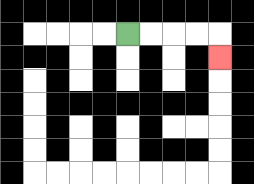{'start': '[5, 1]', 'end': '[9, 2]', 'path_directions': 'R,R,R,R,D', 'path_coordinates': '[[5, 1], [6, 1], [7, 1], [8, 1], [9, 1], [9, 2]]'}